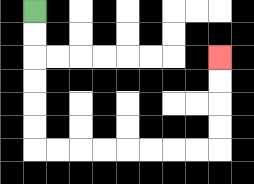{'start': '[1, 0]', 'end': '[9, 2]', 'path_directions': 'D,D,D,D,D,D,R,R,R,R,R,R,R,R,U,U,U,U', 'path_coordinates': '[[1, 0], [1, 1], [1, 2], [1, 3], [1, 4], [1, 5], [1, 6], [2, 6], [3, 6], [4, 6], [5, 6], [6, 6], [7, 6], [8, 6], [9, 6], [9, 5], [9, 4], [9, 3], [9, 2]]'}